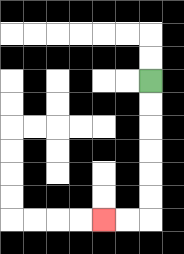{'start': '[6, 3]', 'end': '[4, 9]', 'path_directions': 'D,D,D,D,D,D,L,L', 'path_coordinates': '[[6, 3], [6, 4], [6, 5], [6, 6], [6, 7], [6, 8], [6, 9], [5, 9], [4, 9]]'}